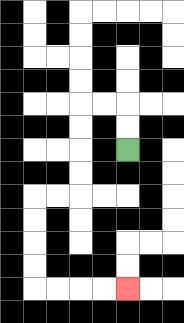{'start': '[5, 6]', 'end': '[5, 12]', 'path_directions': 'U,U,L,L,D,D,D,D,L,L,D,D,D,D,R,R,R,R', 'path_coordinates': '[[5, 6], [5, 5], [5, 4], [4, 4], [3, 4], [3, 5], [3, 6], [3, 7], [3, 8], [2, 8], [1, 8], [1, 9], [1, 10], [1, 11], [1, 12], [2, 12], [3, 12], [4, 12], [5, 12]]'}